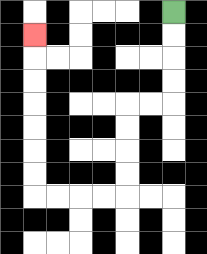{'start': '[7, 0]', 'end': '[1, 1]', 'path_directions': 'D,D,D,D,L,L,D,D,D,D,L,L,L,L,U,U,U,U,U,U,U', 'path_coordinates': '[[7, 0], [7, 1], [7, 2], [7, 3], [7, 4], [6, 4], [5, 4], [5, 5], [5, 6], [5, 7], [5, 8], [4, 8], [3, 8], [2, 8], [1, 8], [1, 7], [1, 6], [1, 5], [1, 4], [1, 3], [1, 2], [1, 1]]'}